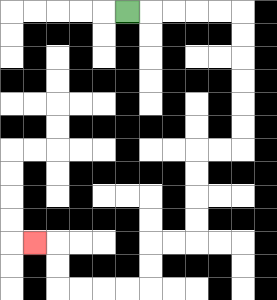{'start': '[5, 0]', 'end': '[1, 10]', 'path_directions': 'R,R,R,R,R,D,D,D,D,D,D,L,L,D,D,D,D,L,L,D,D,L,L,L,L,U,U,L', 'path_coordinates': '[[5, 0], [6, 0], [7, 0], [8, 0], [9, 0], [10, 0], [10, 1], [10, 2], [10, 3], [10, 4], [10, 5], [10, 6], [9, 6], [8, 6], [8, 7], [8, 8], [8, 9], [8, 10], [7, 10], [6, 10], [6, 11], [6, 12], [5, 12], [4, 12], [3, 12], [2, 12], [2, 11], [2, 10], [1, 10]]'}